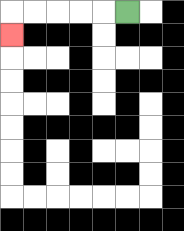{'start': '[5, 0]', 'end': '[0, 1]', 'path_directions': 'L,L,L,L,L,D', 'path_coordinates': '[[5, 0], [4, 0], [3, 0], [2, 0], [1, 0], [0, 0], [0, 1]]'}